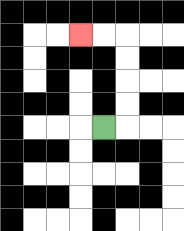{'start': '[4, 5]', 'end': '[3, 1]', 'path_directions': 'R,U,U,U,U,L,L', 'path_coordinates': '[[4, 5], [5, 5], [5, 4], [5, 3], [5, 2], [5, 1], [4, 1], [3, 1]]'}